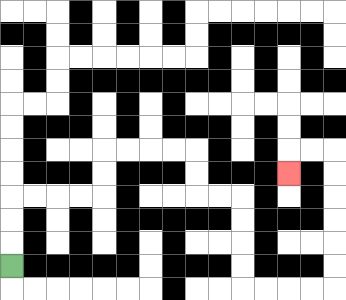{'start': '[0, 11]', 'end': '[12, 7]', 'path_directions': 'U,U,U,R,R,R,R,U,U,R,R,R,R,D,D,R,R,D,D,D,D,R,R,R,R,U,U,U,U,U,U,L,L,D', 'path_coordinates': '[[0, 11], [0, 10], [0, 9], [0, 8], [1, 8], [2, 8], [3, 8], [4, 8], [4, 7], [4, 6], [5, 6], [6, 6], [7, 6], [8, 6], [8, 7], [8, 8], [9, 8], [10, 8], [10, 9], [10, 10], [10, 11], [10, 12], [11, 12], [12, 12], [13, 12], [14, 12], [14, 11], [14, 10], [14, 9], [14, 8], [14, 7], [14, 6], [13, 6], [12, 6], [12, 7]]'}